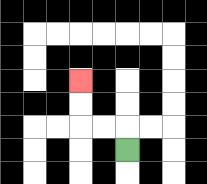{'start': '[5, 6]', 'end': '[3, 3]', 'path_directions': 'U,L,L,U,U', 'path_coordinates': '[[5, 6], [5, 5], [4, 5], [3, 5], [3, 4], [3, 3]]'}